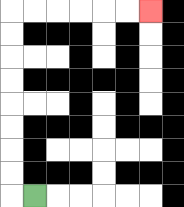{'start': '[1, 8]', 'end': '[6, 0]', 'path_directions': 'L,U,U,U,U,U,U,U,U,R,R,R,R,R,R', 'path_coordinates': '[[1, 8], [0, 8], [0, 7], [0, 6], [0, 5], [0, 4], [0, 3], [0, 2], [0, 1], [0, 0], [1, 0], [2, 0], [3, 0], [4, 0], [5, 0], [6, 0]]'}